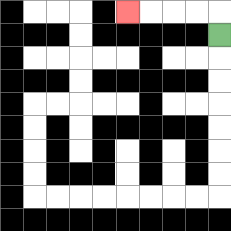{'start': '[9, 1]', 'end': '[5, 0]', 'path_directions': 'U,L,L,L,L', 'path_coordinates': '[[9, 1], [9, 0], [8, 0], [7, 0], [6, 0], [5, 0]]'}